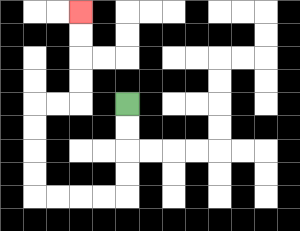{'start': '[5, 4]', 'end': '[3, 0]', 'path_directions': 'D,D,D,D,L,L,L,L,U,U,U,U,R,R,U,U,U,U', 'path_coordinates': '[[5, 4], [5, 5], [5, 6], [5, 7], [5, 8], [4, 8], [3, 8], [2, 8], [1, 8], [1, 7], [1, 6], [1, 5], [1, 4], [2, 4], [3, 4], [3, 3], [3, 2], [3, 1], [3, 0]]'}